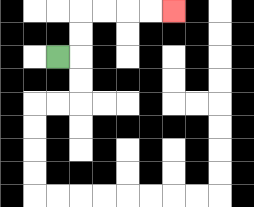{'start': '[2, 2]', 'end': '[7, 0]', 'path_directions': 'R,U,U,R,R,R,R', 'path_coordinates': '[[2, 2], [3, 2], [3, 1], [3, 0], [4, 0], [5, 0], [6, 0], [7, 0]]'}